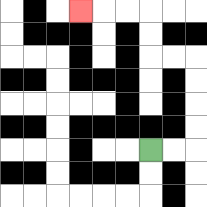{'start': '[6, 6]', 'end': '[3, 0]', 'path_directions': 'R,R,U,U,U,U,L,L,U,U,L,L,L', 'path_coordinates': '[[6, 6], [7, 6], [8, 6], [8, 5], [8, 4], [8, 3], [8, 2], [7, 2], [6, 2], [6, 1], [6, 0], [5, 0], [4, 0], [3, 0]]'}